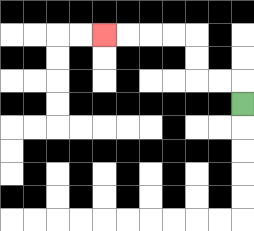{'start': '[10, 4]', 'end': '[4, 1]', 'path_directions': 'U,L,L,U,U,L,L,L,L', 'path_coordinates': '[[10, 4], [10, 3], [9, 3], [8, 3], [8, 2], [8, 1], [7, 1], [6, 1], [5, 1], [4, 1]]'}